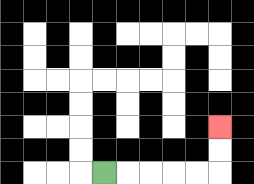{'start': '[4, 7]', 'end': '[9, 5]', 'path_directions': 'R,R,R,R,R,U,U', 'path_coordinates': '[[4, 7], [5, 7], [6, 7], [7, 7], [8, 7], [9, 7], [9, 6], [9, 5]]'}